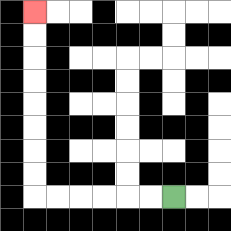{'start': '[7, 8]', 'end': '[1, 0]', 'path_directions': 'L,L,L,L,L,L,U,U,U,U,U,U,U,U', 'path_coordinates': '[[7, 8], [6, 8], [5, 8], [4, 8], [3, 8], [2, 8], [1, 8], [1, 7], [1, 6], [1, 5], [1, 4], [1, 3], [1, 2], [1, 1], [1, 0]]'}